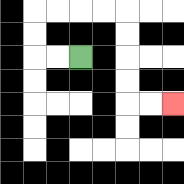{'start': '[3, 2]', 'end': '[7, 4]', 'path_directions': 'L,L,U,U,R,R,R,R,D,D,D,D,R,R', 'path_coordinates': '[[3, 2], [2, 2], [1, 2], [1, 1], [1, 0], [2, 0], [3, 0], [4, 0], [5, 0], [5, 1], [5, 2], [5, 3], [5, 4], [6, 4], [7, 4]]'}